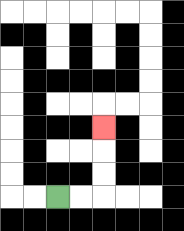{'start': '[2, 8]', 'end': '[4, 5]', 'path_directions': 'R,R,U,U,U', 'path_coordinates': '[[2, 8], [3, 8], [4, 8], [4, 7], [4, 6], [4, 5]]'}